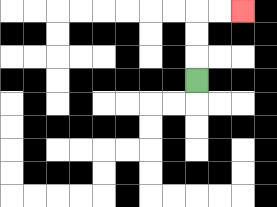{'start': '[8, 3]', 'end': '[10, 0]', 'path_directions': 'U,U,U,R,R', 'path_coordinates': '[[8, 3], [8, 2], [8, 1], [8, 0], [9, 0], [10, 0]]'}